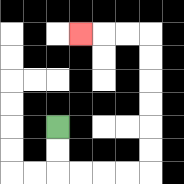{'start': '[2, 5]', 'end': '[3, 1]', 'path_directions': 'D,D,R,R,R,R,U,U,U,U,U,U,L,L,L', 'path_coordinates': '[[2, 5], [2, 6], [2, 7], [3, 7], [4, 7], [5, 7], [6, 7], [6, 6], [6, 5], [6, 4], [6, 3], [6, 2], [6, 1], [5, 1], [4, 1], [3, 1]]'}